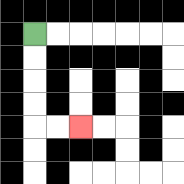{'start': '[1, 1]', 'end': '[3, 5]', 'path_directions': 'D,D,D,D,R,R', 'path_coordinates': '[[1, 1], [1, 2], [1, 3], [1, 4], [1, 5], [2, 5], [3, 5]]'}